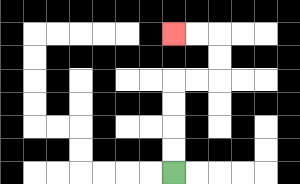{'start': '[7, 7]', 'end': '[7, 1]', 'path_directions': 'U,U,U,U,R,R,U,U,L,L', 'path_coordinates': '[[7, 7], [7, 6], [7, 5], [7, 4], [7, 3], [8, 3], [9, 3], [9, 2], [9, 1], [8, 1], [7, 1]]'}